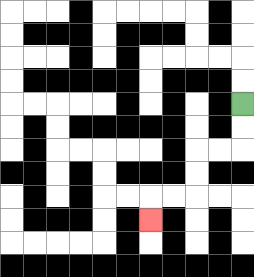{'start': '[10, 4]', 'end': '[6, 9]', 'path_directions': 'D,D,L,L,D,D,L,L,D', 'path_coordinates': '[[10, 4], [10, 5], [10, 6], [9, 6], [8, 6], [8, 7], [8, 8], [7, 8], [6, 8], [6, 9]]'}